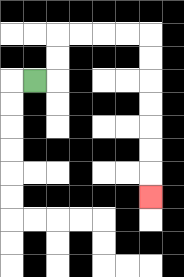{'start': '[1, 3]', 'end': '[6, 8]', 'path_directions': 'R,U,U,R,R,R,R,D,D,D,D,D,D,D', 'path_coordinates': '[[1, 3], [2, 3], [2, 2], [2, 1], [3, 1], [4, 1], [5, 1], [6, 1], [6, 2], [6, 3], [6, 4], [6, 5], [6, 6], [6, 7], [6, 8]]'}